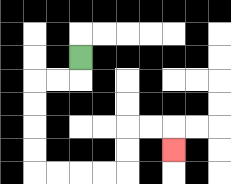{'start': '[3, 2]', 'end': '[7, 6]', 'path_directions': 'D,L,L,D,D,D,D,R,R,R,R,U,U,R,R,D', 'path_coordinates': '[[3, 2], [3, 3], [2, 3], [1, 3], [1, 4], [1, 5], [1, 6], [1, 7], [2, 7], [3, 7], [4, 7], [5, 7], [5, 6], [5, 5], [6, 5], [7, 5], [7, 6]]'}